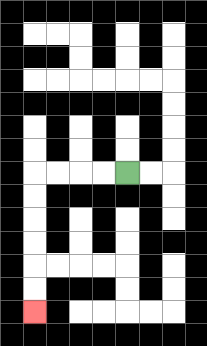{'start': '[5, 7]', 'end': '[1, 13]', 'path_directions': 'L,L,L,L,D,D,D,D,D,D', 'path_coordinates': '[[5, 7], [4, 7], [3, 7], [2, 7], [1, 7], [1, 8], [1, 9], [1, 10], [1, 11], [1, 12], [1, 13]]'}